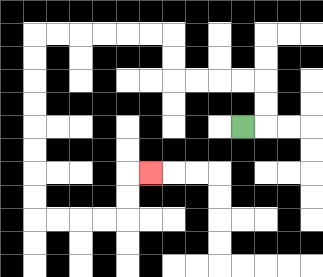{'start': '[10, 5]', 'end': '[6, 7]', 'path_directions': 'R,U,U,L,L,L,L,U,U,L,L,L,L,L,L,D,D,D,D,D,D,D,D,R,R,R,R,U,U,R', 'path_coordinates': '[[10, 5], [11, 5], [11, 4], [11, 3], [10, 3], [9, 3], [8, 3], [7, 3], [7, 2], [7, 1], [6, 1], [5, 1], [4, 1], [3, 1], [2, 1], [1, 1], [1, 2], [1, 3], [1, 4], [1, 5], [1, 6], [1, 7], [1, 8], [1, 9], [2, 9], [3, 9], [4, 9], [5, 9], [5, 8], [5, 7], [6, 7]]'}